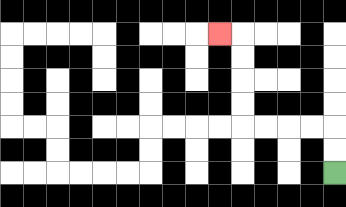{'start': '[14, 7]', 'end': '[9, 1]', 'path_directions': 'U,U,L,L,L,L,U,U,U,U,L', 'path_coordinates': '[[14, 7], [14, 6], [14, 5], [13, 5], [12, 5], [11, 5], [10, 5], [10, 4], [10, 3], [10, 2], [10, 1], [9, 1]]'}